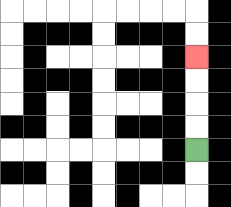{'start': '[8, 6]', 'end': '[8, 2]', 'path_directions': 'U,U,U,U', 'path_coordinates': '[[8, 6], [8, 5], [8, 4], [8, 3], [8, 2]]'}